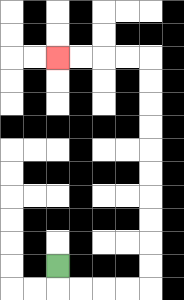{'start': '[2, 11]', 'end': '[2, 2]', 'path_directions': 'D,R,R,R,R,U,U,U,U,U,U,U,U,U,U,L,L,L,L', 'path_coordinates': '[[2, 11], [2, 12], [3, 12], [4, 12], [5, 12], [6, 12], [6, 11], [6, 10], [6, 9], [6, 8], [6, 7], [6, 6], [6, 5], [6, 4], [6, 3], [6, 2], [5, 2], [4, 2], [3, 2], [2, 2]]'}